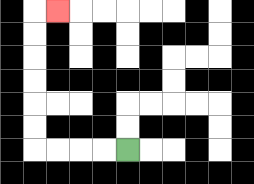{'start': '[5, 6]', 'end': '[2, 0]', 'path_directions': 'L,L,L,L,U,U,U,U,U,U,R', 'path_coordinates': '[[5, 6], [4, 6], [3, 6], [2, 6], [1, 6], [1, 5], [1, 4], [1, 3], [1, 2], [1, 1], [1, 0], [2, 0]]'}